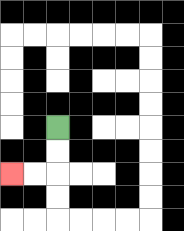{'start': '[2, 5]', 'end': '[0, 7]', 'path_directions': 'D,D,L,L', 'path_coordinates': '[[2, 5], [2, 6], [2, 7], [1, 7], [0, 7]]'}